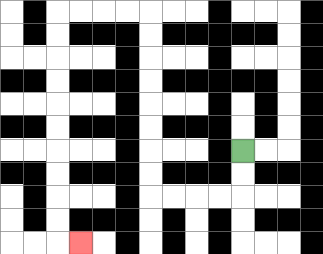{'start': '[10, 6]', 'end': '[3, 10]', 'path_directions': 'D,D,L,L,L,L,U,U,U,U,U,U,U,U,L,L,L,L,D,D,D,D,D,D,D,D,D,D,R', 'path_coordinates': '[[10, 6], [10, 7], [10, 8], [9, 8], [8, 8], [7, 8], [6, 8], [6, 7], [6, 6], [6, 5], [6, 4], [6, 3], [6, 2], [6, 1], [6, 0], [5, 0], [4, 0], [3, 0], [2, 0], [2, 1], [2, 2], [2, 3], [2, 4], [2, 5], [2, 6], [2, 7], [2, 8], [2, 9], [2, 10], [3, 10]]'}